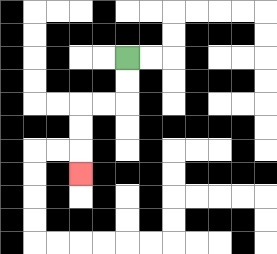{'start': '[5, 2]', 'end': '[3, 7]', 'path_directions': 'D,D,L,L,D,D,D', 'path_coordinates': '[[5, 2], [5, 3], [5, 4], [4, 4], [3, 4], [3, 5], [3, 6], [3, 7]]'}